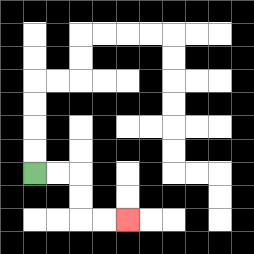{'start': '[1, 7]', 'end': '[5, 9]', 'path_directions': 'R,R,D,D,R,R', 'path_coordinates': '[[1, 7], [2, 7], [3, 7], [3, 8], [3, 9], [4, 9], [5, 9]]'}